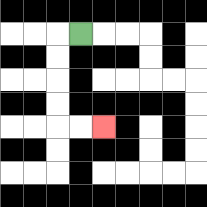{'start': '[3, 1]', 'end': '[4, 5]', 'path_directions': 'L,D,D,D,D,R,R', 'path_coordinates': '[[3, 1], [2, 1], [2, 2], [2, 3], [2, 4], [2, 5], [3, 5], [4, 5]]'}